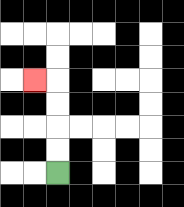{'start': '[2, 7]', 'end': '[1, 3]', 'path_directions': 'U,U,U,U,L', 'path_coordinates': '[[2, 7], [2, 6], [2, 5], [2, 4], [2, 3], [1, 3]]'}